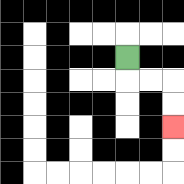{'start': '[5, 2]', 'end': '[7, 5]', 'path_directions': 'D,R,R,D,D', 'path_coordinates': '[[5, 2], [5, 3], [6, 3], [7, 3], [7, 4], [7, 5]]'}